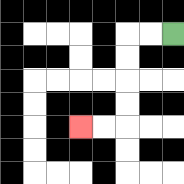{'start': '[7, 1]', 'end': '[3, 5]', 'path_directions': 'L,L,D,D,D,D,L,L', 'path_coordinates': '[[7, 1], [6, 1], [5, 1], [5, 2], [5, 3], [5, 4], [5, 5], [4, 5], [3, 5]]'}